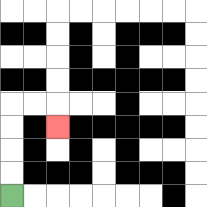{'start': '[0, 8]', 'end': '[2, 5]', 'path_directions': 'U,U,U,U,R,R,D', 'path_coordinates': '[[0, 8], [0, 7], [0, 6], [0, 5], [0, 4], [1, 4], [2, 4], [2, 5]]'}